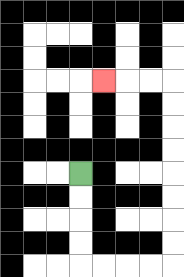{'start': '[3, 7]', 'end': '[4, 3]', 'path_directions': 'D,D,D,D,R,R,R,R,U,U,U,U,U,U,U,U,L,L,L', 'path_coordinates': '[[3, 7], [3, 8], [3, 9], [3, 10], [3, 11], [4, 11], [5, 11], [6, 11], [7, 11], [7, 10], [7, 9], [7, 8], [7, 7], [7, 6], [7, 5], [7, 4], [7, 3], [6, 3], [5, 3], [4, 3]]'}